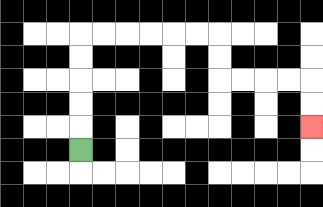{'start': '[3, 6]', 'end': '[13, 5]', 'path_directions': 'U,U,U,U,U,R,R,R,R,R,R,D,D,R,R,R,R,D,D', 'path_coordinates': '[[3, 6], [3, 5], [3, 4], [3, 3], [3, 2], [3, 1], [4, 1], [5, 1], [6, 1], [7, 1], [8, 1], [9, 1], [9, 2], [9, 3], [10, 3], [11, 3], [12, 3], [13, 3], [13, 4], [13, 5]]'}